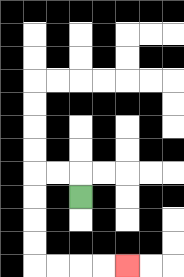{'start': '[3, 8]', 'end': '[5, 11]', 'path_directions': 'U,L,L,D,D,D,D,R,R,R,R', 'path_coordinates': '[[3, 8], [3, 7], [2, 7], [1, 7], [1, 8], [1, 9], [1, 10], [1, 11], [2, 11], [3, 11], [4, 11], [5, 11]]'}